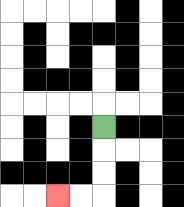{'start': '[4, 5]', 'end': '[2, 8]', 'path_directions': 'D,D,D,L,L', 'path_coordinates': '[[4, 5], [4, 6], [4, 7], [4, 8], [3, 8], [2, 8]]'}